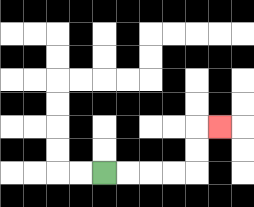{'start': '[4, 7]', 'end': '[9, 5]', 'path_directions': 'R,R,R,R,U,U,R', 'path_coordinates': '[[4, 7], [5, 7], [6, 7], [7, 7], [8, 7], [8, 6], [8, 5], [9, 5]]'}